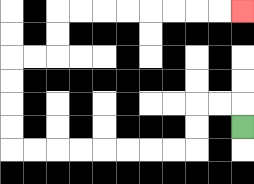{'start': '[10, 5]', 'end': '[10, 0]', 'path_directions': 'U,L,L,D,D,L,L,L,L,L,L,L,L,U,U,U,U,R,R,U,U,R,R,R,R,R,R,R,R', 'path_coordinates': '[[10, 5], [10, 4], [9, 4], [8, 4], [8, 5], [8, 6], [7, 6], [6, 6], [5, 6], [4, 6], [3, 6], [2, 6], [1, 6], [0, 6], [0, 5], [0, 4], [0, 3], [0, 2], [1, 2], [2, 2], [2, 1], [2, 0], [3, 0], [4, 0], [5, 0], [6, 0], [7, 0], [8, 0], [9, 0], [10, 0]]'}